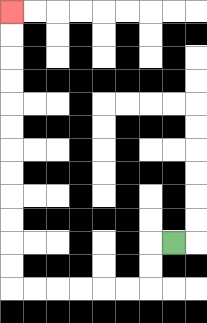{'start': '[7, 10]', 'end': '[0, 0]', 'path_directions': 'L,D,D,L,L,L,L,L,L,U,U,U,U,U,U,U,U,U,U,U,U', 'path_coordinates': '[[7, 10], [6, 10], [6, 11], [6, 12], [5, 12], [4, 12], [3, 12], [2, 12], [1, 12], [0, 12], [0, 11], [0, 10], [0, 9], [0, 8], [0, 7], [0, 6], [0, 5], [0, 4], [0, 3], [0, 2], [0, 1], [0, 0]]'}